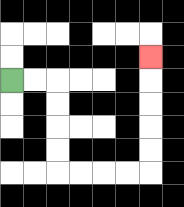{'start': '[0, 3]', 'end': '[6, 2]', 'path_directions': 'R,R,D,D,D,D,R,R,R,R,U,U,U,U,U', 'path_coordinates': '[[0, 3], [1, 3], [2, 3], [2, 4], [2, 5], [2, 6], [2, 7], [3, 7], [4, 7], [5, 7], [6, 7], [6, 6], [6, 5], [6, 4], [6, 3], [6, 2]]'}